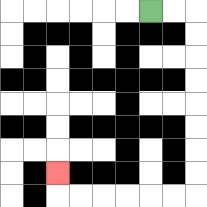{'start': '[6, 0]', 'end': '[2, 7]', 'path_directions': 'R,R,D,D,D,D,D,D,D,D,L,L,L,L,L,L,U', 'path_coordinates': '[[6, 0], [7, 0], [8, 0], [8, 1], [8, 2], [8, 3], [8, 4], [8, 5], [8, 6], [8, 7], [8, 8], [7, 8], [6, 8], [5, 8], [4, 8], [3, 8], [2, 8], [2, 7]]'}